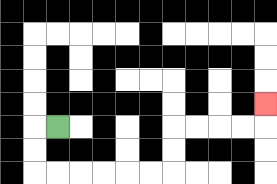{'start': '[2, 5]', 'end': '[11, 4]', 'path_directions': 'L,D,D,R,R,R,R,R,R,U,U,R,R,R,R,U', 'path_coordinates': '[[2, 5], [1, 5], [1, 6], [1, 7], [2, 7], [3, 7], [4, 7], [5, 7], [6, 7], [7, 7], [7, 6], [7, 5], [8, 5], [9, 5], [10, 5], [11, 5], [11, 4]]'}